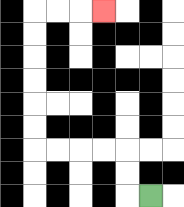{'start': '[6, 8]', 'end': '[4, 0]', 'path_directions': 'L,U,U,L,L,L,L,U,U,U,U,U,U,R,R,R', 'path_coordinates': '[[6, 8], [5, 8], [5, 7], [5, 6], [4, 6], [3, 6], [2, 6], [1, 6], [1, 5], [1, 4], [1, 3], [1, 2], [1, 1], [1, 0], [2, 0], [3, 0], [4, 0]]'}